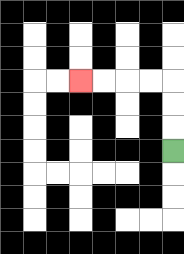{'start': '[7, 6]', 'end': '[3, 3]', 'path_directions': 'U,U,U,L,L,L,L', 'path_coordinates': '[[7, 6], [7, 5], [7, 4], [7, 3], [6, 3], [5, 3], [4, 3], [3, 3]]'}